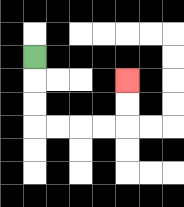{'start': '[1, 2]', 'end': '[5, 3]', 'path_directions': 'D,D,D,R,R,R,R,U,U', 'path_coordinates': '[[1, 2], [1, 3], [1, 4], [1, 5], [2, 5], [3, 5], [4, 5], [5, 5], [5, 4], [5, 3]]'}